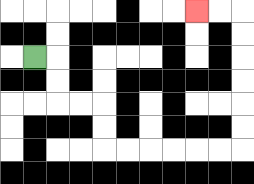{'start': '[1, 2]', 'end': '[8, 0]', 'path_directions': 'R,D,D,R,R,D,D,R,R,R,R,R,R,U,U,U,U,U,U,L,L', 'path_coordinates': '[[1, 2], [2, 2], [2, 3], [2, 4], [3, 4], [4, 4], [4, 5], [4, 6], [5, 6], [6, 6], [7, 6], [8, 6], [9, 6], [10, 6], [10, 5], [10, 4], [10, 3], [10, 2], [10, 1], [10, 0], [9, 0], [8, 0]]'}